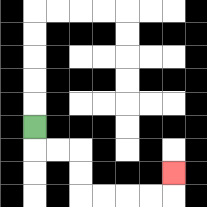{'start': '[1, 5]', 'end': '[7, 7]', 'path_directions': 'D,R,R,D,D,R,R,R,R,U', 'path_coordinates': '[[1, 5], [1, 6], [2, 6], [3, 6], [3, 7], [3, 8], [4, 8], [5, 8], [6, 8], [7, 8], [7, 7]]'}